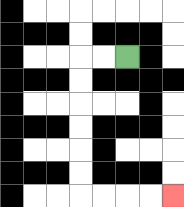{'start': '[5, 2]', 'end': '[7, 8]', 'path_directions': 'L,L,D,D,D,D,D,D,R,R,R,R', 'path_coordinates': '[[5, 2], [4, 2], [3, 2], [3, 3], [3, 4], [3, 5], [3, 6], [3, 7], [3, 8], [4, 8], [5, 8], [6, 8], [7, 8]]'}